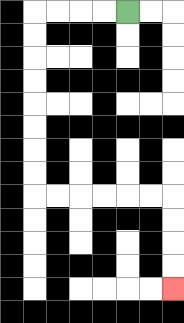{'start': '[5, 0]', 'end': '[7, 12]', 'path_directions': 'L,L,L,L,D,D,D,D,D,D,D,D,R,R,R,R,R,R,D,D,D,D', 'path_coordinates': '[[5, 0], [4, 0], [3, 0], [2, 0], [1, 0], [1, 1], [1, 2], [1, 3], [1, 4], [1, 5], [1, 6], [1, 7], [1, 8], [2, 8], [3, 8], [4, 8], [5, 8], [6, 8], [7, 8], [7, 9], [7, 10], [7, 11], [7, 12]]'}